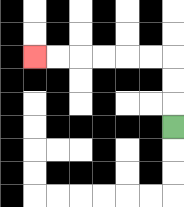{'start': '[7, 5]', 'end': '[1, 2]', 'path_directions': 'U,U,U,L,L,L,L,L,L', 'path_coordinates': '[[7, 5], [7, 4], [7, 3], [7, 2], [6, 2], [5, 2], [4, 2], [3, 2], [2, 2], [1, 2]]'}